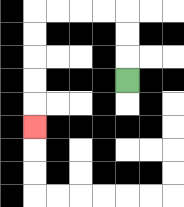{'start': '[5, 3]', 'end': '[1, 5]', 'path_directions': 'U,U,U,L,L,L,L,D,D,D,D,D', 'path_coordinates': '[[5, 3], [5, 2], [5, 1], [5, 0], [4, 0], [3, 0], [2, 0], [1, 0], [1, 1], [1, 2], [1, 3], [1, 4], [1, 5]]'}